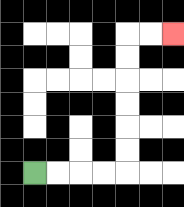{'start': '[1, 7]', 'end': '[7, 1]', 'path_directions': 'R,R,R,R,U,U,U,U,U,U,R,R', 'path_coordinates': '[[1, 7], [2, 7], [3, 7], [4, 7], [5, 7], [5, 6], [5, 5], [5, 4], [5, 3], [5, 2], [5, 1], [6, 1], [7, 1]]'}